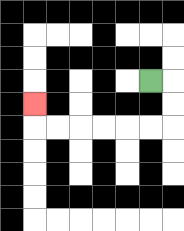{'start': '[6, 3]', 'end': '[1, 4]', 'path_directions': 'R,D,D,L,L,L,L,L,L,U', 'path_coordinates': '[[6, 3], [7, 3], [7, 4], [7, 5], [6, 5], [5, 5], [4, 5], [3, 5], [2, 5], [1, 5], [1, 4]]'}